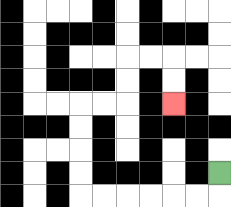{'start': '[9, 7]', 'end': '[7, 4]', 'path_directions': 'D,L,L,L,L,L,L,U,U,U,U,R,R,U,U,R,R,D,D', 'path_coordinates': '[[9, 7], [9, 8], [8, 8], [7, 8], [6, 8], [5, 8], [4, 8], [3, 8], [3, 7], [3, 6], [3, 5], [3, 4], [4, 4], [5, 4], [5, 3], [5, 2], [6, 2], [7, 2], [7, 3], [7, 4]]'}